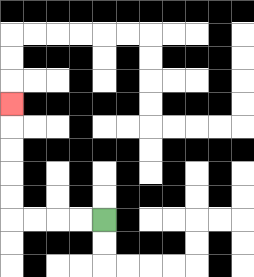{'start': '[4, 9]', 'end': '[0, 4]', 'path_directions': 'L,L,L,L,U,U,U,U,U', 'path_coordinates': '[[4, 9], [3, 9], [2, 9], [1, 9], [0, 9], [0, 8], [0, 7], [0, 6], [0, 5], [0, 4]]'}